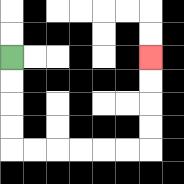{'start': '[0, 2]', 'end': '[6, 2]', 'path_directions': 'D,D,D,D,R,R,R,R,R,R,U,U,U,U', 'path_coordinates': '[[0, 2], [0, 3], [0, 4], [0, 5], [0, 6], [1, 6], [2, 6], [3, 6], [4, 6], [5, 6], [6, 6], [6, 5], [6, 4], [6, 3], [6, 2]]'}